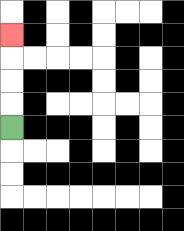{'start': '[0, 5]', 'end': '[0, 1]', 'path_directions': 'U,U,U,U', 'path_coordinates': '[[0, 5], [0, 4], [0, 3], [0, 2], [0, 1]]'}